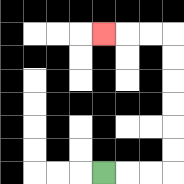{'start': '[4, 7]', 'end': '[4, 1]', 'path_directions': 'R,R,R,U,U,U,U,U,U,L,L,L', 'path_coordinates': '[[4, 7], [5, 7], [6, 7], [7, 7], [7, 6], [7, 5], [7, 4], [7, 3], [7, 2], [7, 1], [6, 1], [5, 1], [4, 1]]'}